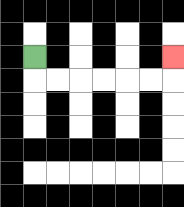{'start': '[1, 2]', 'end': '[7, 2]', 'path_directions': 'D,R,R,R,R,R,R,U', 'path_coordinates': '[[1, 2], [1, 3], [2, 3], [3, 3], [4, 3], [5, 3], [6, 3], [7, 3], [7, 2]]'}